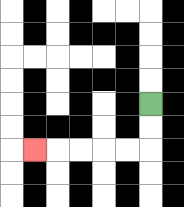{'start': '[6, 4]', 'end': '[1, 6]', 'path_directions': 'D,D,L,L,L,L,L', 'path_coordinates': '[[6, 4], [6, 5], [6, 6], [5, 6], [4, 6], [3, 6], [2, 6], [1, 6]]'}